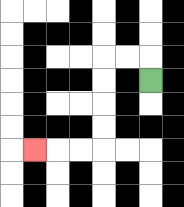{'start': '[6, 3]', 'end': '[1, 6]', 'path_directions': 'U,L,L,D,D,D,D,L,L,L', 'path_coordinates': '[[6, 3], [6, 2], [5, 2], [4, 2], [4, 3], [4, 4], [4, 5], [4, 6], [3, 6], [2, 6], [1, 6]]'}